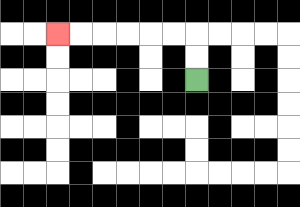{'start': '[8, 3]', 'end': '[2, 1]', 'path_directions': 'U,U,L,L,L,L,L,L', 'path_coordinates': '[[8, 3], [8, 2], [8, 1], [7, 1], [6, 1], [5, 1], [4, 1], [3, 1], [2, 1]]'}